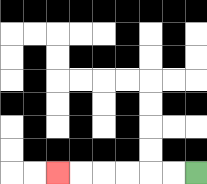{'start': '[8, 7]', 'end': '[2, 7]', 'path_directions': 'L,L,L,L,L,L', 'path_coordinates': '[[8, 7], [7, 7], [6, 7], [5, 7], [4, 7], [3, 7], [2, 7]]'}